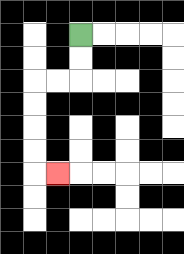{'start': '[3, 1]', 'end': '[2, 7]', 'path_directions': 'D,D,L,L,D,D,D,D,R', 'path_coordinates': '[[3, 1], [3, 2], [3, 3], [2, 3], [1, 3], [1, 4], [1, 5], [1, 6], [1, 7], [2, 7]]'}